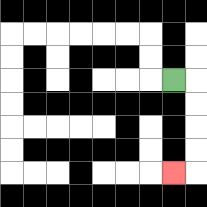{'start': '[7, 3]', 'end': '[7, 7]', 'path_directions': 'R,D,D,D,D,L', 'path_coordinates': '[[7, 3], [8, 3], [8, 4], [8, 5], [8, 6], [8, 7], [7, 7]]'}